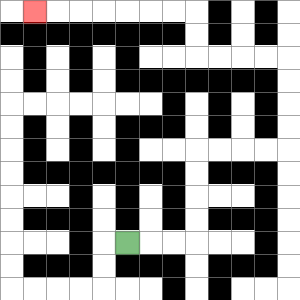{'start': '[5, 10]', 'end': '[1, 0]', 'path_directions': 'R,R,R,U,U,U,U,R,R,R,R,U,U,U,U,L,L,L,L,U,U,L,L,L,L,L,L,L', 'path_coordinates': '[[5, 10], [6, 10], [7, 10], [8, 10], [8, 9], [8, 8], [8, 7], [8, 6], [9, 6], [10, 6], [11, 6], [12, 6], [12, 5], [12, 4], [12, 3], [12, 2], [11, 2], [10, 2], [9, 2], [8, 2], [8, 1], [8, 0], [7, 0], [6, 0], [5, 0], [4, 0], [3, 0], [2, 0], [1, 0]]'}